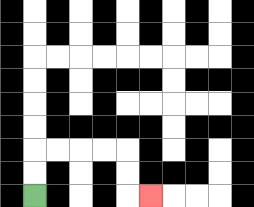{'start': '[1, 8]', 'end': '[6, 8]', 'path_directions': 'U,U,R,R,R,R,D,D,R', 'path_coordinates': '[[1, 8], [1, 7], [1, 6], [2, 6], [3, 6], [4, 6], [5, 6], [5, 7], [5, 8], [6, 8]]'}